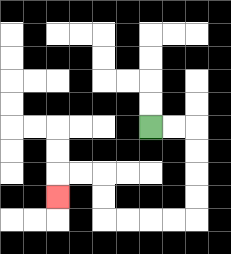{'start': '[6, 5]', 'end': '[2, 8]', 'path_directions': 'R,R,D,D,D,D,L,L,L,L,U,U,L,L,D', 'path_coordinates': '[[6, 5], [7, 5], [8, 5], [8, 6], [8, 7], [8, 8], [8, 9], [7, 9], [6, 9], [5, 9], [4, 9], [4, 8], [4, 7], [3, 7], [2, 7], [2, 8]]'}